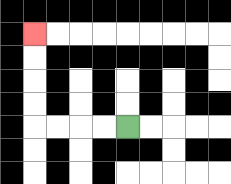{'start': '[5, 5]', 'end': '[1, 1]', 'path_directions': 'L,L,L,L,U,U,U,U', 'path_coordinates': '[[5, 5], [4, 5], [3, 5], [2, 5], [1, 5], [1, 4], [1, 3], [1, 2], [1, 1]]'}